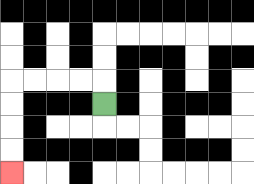{'start': '[4, 4]', 'end': '[0, 7]', 'path_directions': 'U,L,L,L,L,D,D,D,D', 'path_coordinates': '[[4, 4], [4, 3], [3, 3], [2, 3], [1, 3], [0, 3], [0, 4], [0, 5], [0, 6], [0, 7]]'}